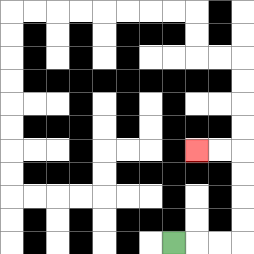{'start': '[7, 10]', 'end': '[8, 6]', 'path_directions': 'R,R,R,U,U,U,U,L,L', 'path_coordinates': '[[7, 10], [8, 10], [9, 10], [10, 10], [10, 9], [10, 8], [10, 7], [10, 6], [9, 6], [8, 6]]'}